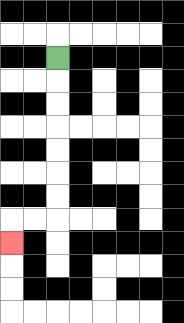{'start': '[2, 2]', 'end': '[0, 10]', 'path_directions': 'D,D,D,D,D,D,D,L,L,D', 'path_coordinates': '[[2, 2], [2, 3], [2, 4], [2, 5], [2, 6], [2, 7], [2, 8], [2, 9], [1, 9], [0, 9], [0, 10]]'}